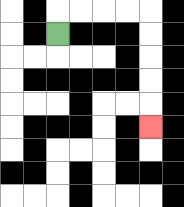{'start': '[2, 1]', 'end': '[6, 5]', 'path_directions': 'U,R,R,R,R,D,D,D,D,D', 'path_coordinates': '[[2, 1], [2, 0], [3, 0], [4, 0], [5, 0], [6, 0], [6, 1], [6, 2], [6, 3], [6, 4], [6, 5]]'}